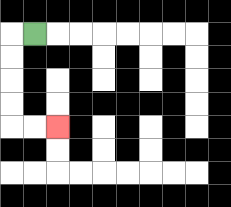{'start': '[1, 1]', 'end': '[2, 5]', 'path_directions': 'L,D,D,D,D,R,R', 'path_coordinates': '[[1, 1], [0, 1], [0, 2], [0, 3], [0, 4], [0, 5], [1, 5], [2, 5]]'}